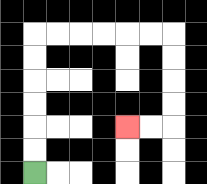{'start': '[1, 7]', 'end': '[5, 5]', 'path_directions': 'U,U,U,U,U,U,R,R,R,R,R,R,D,D,D,D,L,L', 'path_coordinates': '[[1, 7], [1, 6], [1, 5], [1, 4], [1, 3], [1, 2], [1, 1], [2, 1], [3, 1], [4, 1], [5, 1], [6, 1], [7, 1], [7, 2], [7, 3], [7, 4], [7, 5], [6, 5], [5, 5]]'}